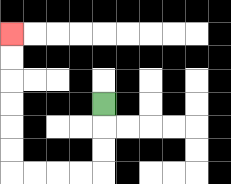{'start': '[4, 4]', 'end': '[0, 1]', 'path_directions': 'D,D,D,L,L,L,L,U,U,U,U,U,U', 'path_coordinates': '[[4, 4], [4, 5], [4, 6], [4, 7], [3, 7], [2, 7], [1, 7], [0, 7], [0, 6], [0, 5], [0, 4], [0, 3], [0, 2], [0, 1]]'}